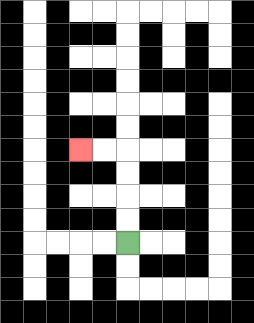{'start': '[5, 10]', 'end': '[3, 6]', 'path_directions': 'U,U,U,U,L,L', 'path_coordinates': '[[5, 10], [5, 9], [5, 8], [5, 7], [5, 6], [4, 6], [3, 6]]'}